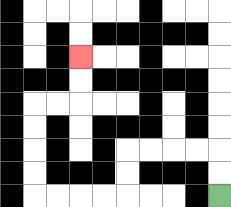{'start': '[9, 8]', 'end': '[3, 2]', 'path_directions': 'U,U,L,L,L,L,D,D,L,L,L,L,U,U,U,U,R,R,U,U', 'path_coordinates': '[[9, 8], [9, 7], [9, 6], [8, 6], [7, 6], [6, 6], [5, 6], [5, 7], [5, 8], [4, 8], [3, 8], [2, 8], [1, 8], [1, 7], [1, 6], [1, 5], [1, 4], [2, 4], [3, 4], [3, 3], [3, 2]]'}